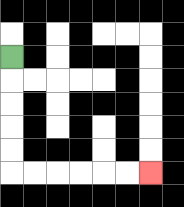{'start': '[0, 2]', 'end': '[6, 7]', 'path_directions': 'D,D,D,D,D,R,R,R,R,R,R', 'path_coordinates': '[[0, 2], [0, 3], [0, 4], [0, 5], [0, 6], [0, 7], [1, 7], [2, 7], [3, 7], [4, 7], [5, 7], [6, 7]]'}